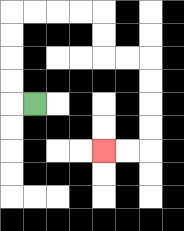{'start': '[1, 4]', 'end': '[4, 6]', 'path_directions': 'L,U,U,U,U,R,R,R,R,D,D,R,R,D,D,D,D,L,L', 'path_coordinates': '[[1, 4], [0, 4], [0, 3], [0, 2], [0, 1], [0, 0], [1, 0], [2, 0], [3, 0], [4, 0], [4, 1], [4, 2], [5, 2], [6, 2], [6, 3], [6, 4], [6, 5], [6, 6], [5, 6], [4, 6]]'}